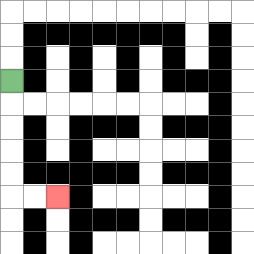{'start': '[0, 3]', 'end': '[2, 8]', 'path_directions': 'D,D,D,D,D,R,R', 'path_coordinates': '[[0, 3], [0, 4], [0, 5], [0, 6], [0, 7], [0, 8], [1, 8], [2, 8]]'}